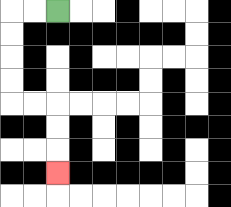{'start': '[2, 0]', 'end': '[2, 7]', 'path_directions': 'L,L,D,D,D,D,R,R,D,D,D', 'path_coordinates': '[[2, 0], [1, 0], [0, 0], [0, 1], [0, 2], [0, 3], [0, 4], [1, 4], [2, 4], [2, 5], [2, 6], [2, 7]]'}